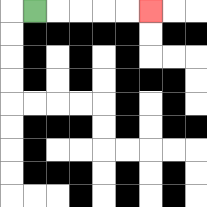{'start': '[1, 0]', 'end': '[6, 0]', 'path_directions': 'R,R,R,R,R', 'path_coordinates': '[[1, 0], [2, 0], [3, 0], [4, 0], [5, 0], [6, 0]]'}